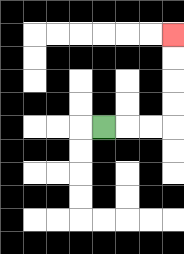{'start': '[4, 5]', 'end': '[7, 1]', 'path_directions': 'R,R,R,U,U,U,U', 'path_coordinates': '[[4, 5], [5, 5], [6, 5], [7, 5], [7, 4], [7, 3], [7, 2], [7, 1]]'}